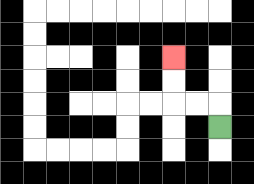{'start': '[9, 5]', 'end': '[7, 2]', 'path_directions': 'U,L,L,U,U', 'path_coordinates': '[[9, 5], [9, 4], [8, 4], [7, 4], [7, 3], [7, 2]]'}